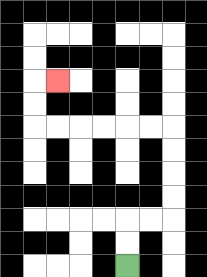{'start': '[5, 11]', 'end': '[2, 3]', 'path_directions': 'U,U,R,R,U,U,U,U,L,L,L,L,L,L,U,U,R', 'path_coordinates': '[[5, 11], [5, 10], [5, 9], [6, 9], [7, 9], [7, 8], [7, 7], [7, 6], [7, 5], [6, 5], [5, 5], [4, 5], [3, 5], [2, 5], [1, 5], [1, 4], [1, 3], [2, 3]]'}